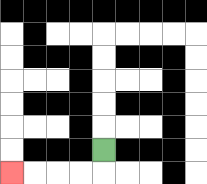{'start': '[4, 6]', 'end': '[0, 7]', 'path_directions': 'D,L,L,L,L', 'path_coordinates': '[[4, 6], [4, 7], [3, 7], [2, 7], [1, 7], [0, 7]]'}